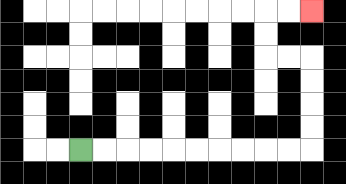{'start': '[3, 6]', 'end': '[13, 0]', 'path_directions': 'R,R,R,R,R,R,R,R,R,R,U,U,U,U,L,L,U,U,R,R', 'path_coordinates': '[[3, 6], [4, 6], [5, 6], [6, 6], [7, 6], [8, 6], [9, 6], [10, 6], [11, 6], [12, 6], [13, 6], [13, 5], [13, 4], [13, 3], [13, 2], [12, 2], [11, 2], [11, 1], [11, 0], [12, 0], [13, 0]]'}